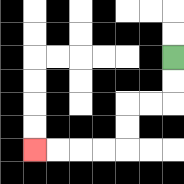{'start': '[7, 2]', 'end': '[1, 6]', 'path_directions': 'D,D,L,L,D,D,L,L,L,L', 'path_coordinates': '[[7, 2], [7, 3], [7, 4], [6, 4], [5, 4], [5, 5], [5, 6], [4, 6], [3, 6], [2, 6], [1, 6]]'}